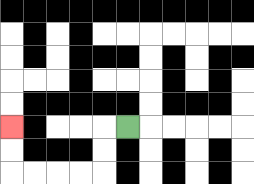{'start': '[5, 5]', 'end': '[0, 5]', 'path_directions': 'L,D,D,L,L,L,L,U,U', 'path_coordinates': '[[5, 5], [4, 5], [4, 6], [4, 7], [3, 7], [2, 7], [1, 7], [0, 7], [0, 6], [0, 5]]'}